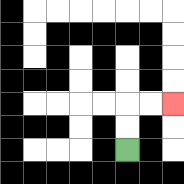{'start': '[5, 6]', 'end': '[7, 4]', 'path_directions': 'U,U,R,R', 'path_coordinates': '[[5, 6], [5, 5], [5, 4], [6, 4], [7, 4]]'}